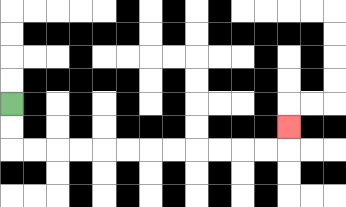{'start': '[0, 4]', 'end': '[12, 5]', 'path_directions': 'D,D,R,R,R,R,R,R,R,R,R,R,R,R,U', 'path_coordinates': '[[0, 4], [0, 5], [0, 6], [1, 6], [2, 6], [3, 6], [4, 6], [5, 6], [6, 6], [7, 6], [8, 6], [9, 6], [10, 6], [11, 6], [12, 6], [12, 5]]'}